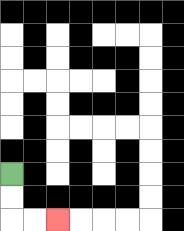{'start': '[0, 7]', 'end': '[2, 9]', 'path_directions': 'D,D,R,R', 'path_coordinates': '[[0, 7], [0, 8], [0, 9], [1, 9], [2, 9]]'}